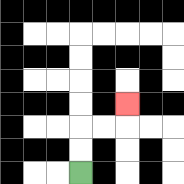{'start': '[3, 7]', 'end': '[5, 4]', 'path_directions': 'U,U,R,R,U', 'path_coordinates': '[[3, 7], [3, 6], [3, 5], [4, 5], [5, 5], [5, 4]]'}